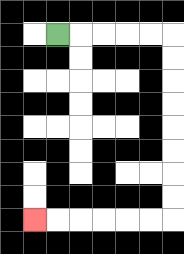{'start': '[2, 1]', 'end': '[1, 9]', 'path_directions': 'R,R,R,R,R,D,D,D,D,D,D,D,D,L,L,L,L,L,L', 'path_coordinates': '[[2, 1], [3, 1], [4, 1], [5, 1], [6, 1], [7, 1], [7, 2], [7, 3], [7, 4], [7, 5], [7, 6], [7, 7], [7, 8], [7, 9], [6, 9], [5, 9], [4, 9], [3, 9], [2, 9], [1, 9]]'}